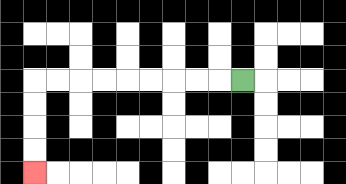{'start': '[10, 3]', 'end': '[1, 7]', 'path_directions': 'L,L,L,L,L,L,L,L,L,D,D,D,D', 'path_coordinates': '[[10, 3], [9, 3], [8, 3], [7, 3], [6, 3], [5, 3], [4, 3], [3, 3], [2, 3], [1, 3], [1, 4], [1, 5], [1, 6], [1, 7]]'}